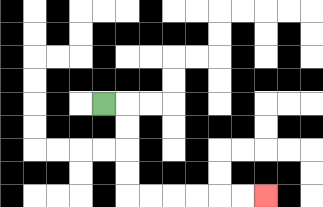{'start': '[4, 4]', 'end': '[11, 8]', 'path_directions': 'R,D,D,D,D,R,R,R,R,R,R', 'path_coordinates': '[[4, 4], [5, 4], [5, 5], [5, 6], [5, 7], [5, 8], [6, 8], [7, 8], [8, 8], [9, 8], [10, 8], [11, 8]]'}